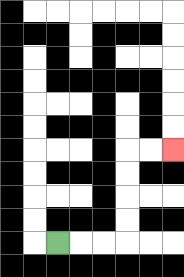{'start': '[2, 10]', 'end': '[7, 6]', 'path_directions': 'R,R,R,U,U,U,U,R,R', 'path_coordinates': '[[2, 10], [3, 10], [4, 10], [5, 10], [5, 9], [5, 8], [5, 7], [5, 6], [6, 6], [7, 6]]'}